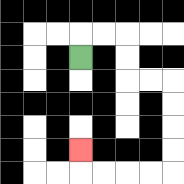{'start': '[3, 2]', 'end': '[3, 6]', 'path_directions': 'U,R,R,D,D,R,R,D,D,D,D,L,L,L,L,U', 'path_coordinates': '[[3, 2], [3, 1], [4, 1], [5, 1], [5, 2], [5, 3], [6, 3], [7, 3], [7, 4], [7, 5], [7, 6], [7, 7], [6, 7], [5, 7], [4, 7], [3, 7], [3, 6]]'}